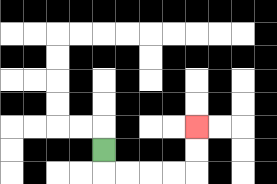{'start': '[4, 6]', 'end': '[8, 5]', 'path_directions': 'D,R,R,R,R,U,U', 'path_coordinates': '[[4, 6], [4, 7], [5, 7], [6, 7], [7, 7], [8, 7], [8, 6], [8, 5]]'}